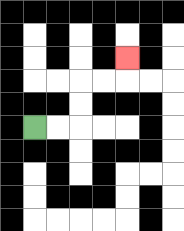{'start': '[1, 5]', 'end': '[5, 2]', 'path_directions': 'R,R,U,U,R,R,U', 'path_coordinates': '[[1, 5], [2, 5], [3, 5], [3, 4], [3, 3], [4, 3], [5, 3], [5, 2]]'}